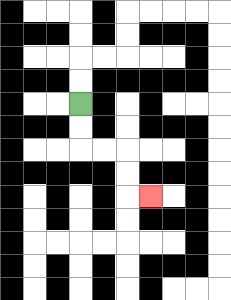{'start': '[3, 4]', 'end': '[6, 8]', 'path_directions': 'D,D,R,R,D,D,R', 'path_coordinates': '[[3, 4], [3, 5], [3, 6], [4, 6], [5, 6], [5, 7], [5, 8], [6, 8]]'}